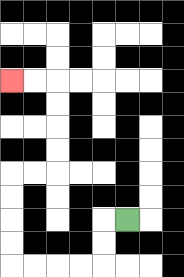{'start': '[5, 9]', 'end': '[0, 3]', 'path_directions': 'L,D,D,L,L,L,L,U,U,U,U,R,R,U,U,U,U,L,L', 'path_coordinates': '[[5, 9], [4, 9], [4, 10], [4, 11], [3, 11], [2, 11], [1, 11], [0, 11], [0, 10], [0, 9], [0, 8], [0, 7], [1, 7], [2, 7], [2, 6], [2, 5], [2, 4], [2, 3], [1, 3], [0, 3]]'}